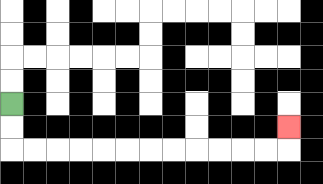{'start': '[0, 4]', 'end': '[12, 5]', 'path_directions': 'D,D,R,R,R,R,R,R,R,R,R,R,R,R,U', 'path_coordinates': '[[0, 4], [0, 5], [0, 6], [1, 6], [2, 6], [3, 6], [4, 6], [5, 6], [6, 6], [7, 6], [8, 6], [9, 6], [10, 6], [11, 6], [12, 6], [12, 5]]'}